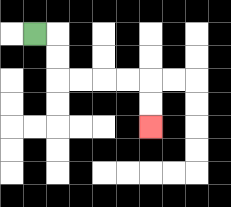{'start': '[1, 1]', 'end': '[6, 5]', 'path_directions': 'R,D,D,R,R,R,R,D,D', 'path_coordinates': '[[1, 1], [2, 1], [2, 2], [2, 3], [3, 3], [4, 3], [5, 3], [6, 3], [6, 4], [6, 5]]'}